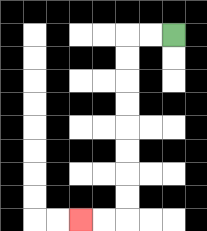{'start': '[7, 1]', 'end': '[3, 9]', 'path_directions': 'L,L,D,D,D,D,D,D,D,D,L,L', 'path_coordinates': '[[7, 1], [6, 1], [5, 1], [5, 2], [5, 3], [5, 4], [5, 5], [5, 6], [5, 7], [5, 8], [5, 9], [4, 9], [3, 9]]'}